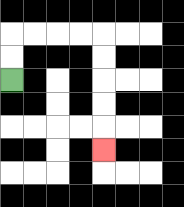{'start': '[0, 3]', 'end': '[4, 6]', 'path_directions': 'U,U,R,R,R,R,D,D,D,D,D', 'path_coordinates': '[[0, 3], [0, 2], [0, 1], [1, 1], [2, 1], [3, 1], [4, 1], [4, 2], [4, 3], [4, 4], [4, 5], [4, 6]]'}